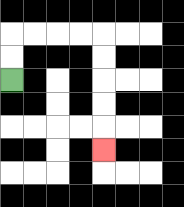{'start': '[0, 3]', 'end': '[4, 6]', 'path_directions': 'U,U,R,R,R,R,D,D,D,D,D', 'path_coordinates': '[[0, 3], [0, 2], [0, 1], [1, 1], [2, 1], [3, 1], [4, 1], [4, 2], [4, 3], [4, 4], [4, 5], [4, 6]]'}